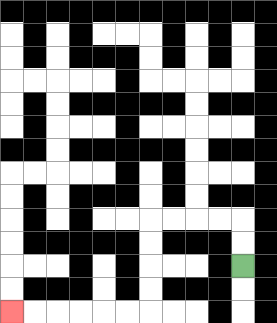{'start': '[10, 11]', 'end': '[0, 13]', 'path_directions': 'U,U,L,L,L,L,D,D,D,D,L,L,L,L,L,L', 'path_coordinates': '[[10, 11], [10, 10], [10, 9], [9, 9], [8, 9], [7, 9], [6, 9], [6, 10], [6, 11], [6, 12], [6, 13], [5, 13], [4, 13], [3, 13], [2, 13], [1, 13], [0, 13]]'}